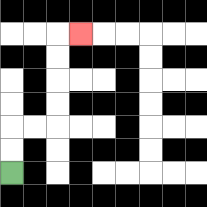{'start': '[0, 7]', 'end': '[3, 1]', 'path_directions': 'U,U,R,R,U,U,U,U,R', 'path_coordinates': '[[0, 7], [0, 6], [0, 5], [1, 5], [2, 5], [2, 4], [2, 3], [2, 2], [2, 1], [3, 1]]'}